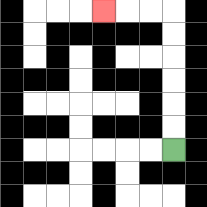{'start': '[7, 6]', 'end': '[4, 0]', 'path_directions': 'U,U,U,U,U,U,L,L,L', 'path_coordinates': '[[7, 6], [7, 5], [7, 4], [7, 3], [7, 2], [7, 1], [7, 0], [6, 0], [5, 0], [4, 0]]'}